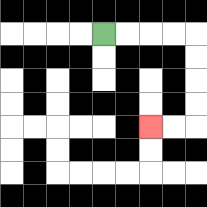{'start': '[4, 1]', 'end': '[6, 5]', 'path_directions': 'R,R,R,R,D,D,D,D,L,L', 'path_coordinates': '[[4, 1], [5, 1], [6, 1], [7, 1], [8, 1], [8, 2], [8, 3], [8, 4], [8, 5], [7, 5], [6, 5]]'}